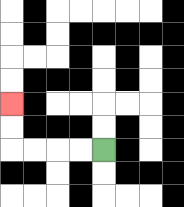{'start': '[4, 6]', 'end': '[0, 4]', 'path_directions': 'L,L,L,L,U,U', 'path_coordinates': '[[4, 6], [3, 6], [2, 6], [1, 6], [0, 6], [0, 5], [0, 4]]'}